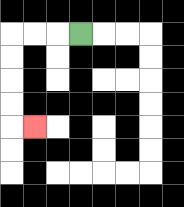{'start': '[3, 1]', 'end': '[1, 5]', 'path_directions': 'L,L,L,D,D,D,D,R', 'path_coordinates': '[[3, 1], [2, 1], [1, 1], [0, 1], [0, 2], [0, 3], [0, 4], [0, 5], [1, 5]]'}